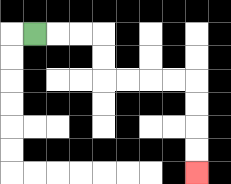{'start': '[1, 1]', 'end': '[8, 7]', 'path_directions': 'R,R,R,D,D,R,R,R,R,D,D,D,D', 'path_coordinates': '[[1, 1], [2, 1], [3, 1], [4, 1], [4, 2], [4, 3], [5, 3], [6, 3], [7, 3], [8, 3], [8, 4], [8, 5], [8, 6], [8, 7]]'}